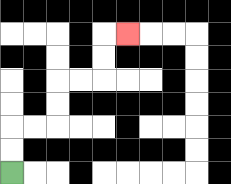{'start': '[0, 7]', 'end': '[5, 1]', 'path_directions': 'U,U,R,R,U,U,R,R,U,U,R', 'path_coordinates': '[[0, 7], [0, 6], [0, 5], [1, 5], [2, 5], [2, 4], [2, 3], [3, 3], [4, 3], [4, 2], [4, 1], [5, 1]]'}